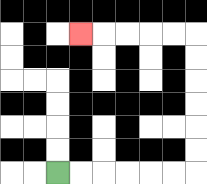{'start': '[2, 7]', 'end': '[3, 1]', 'path_directions': 'R,R,R,R,R,R,U,U,U,U,U,U,L,L,L,L,L', 'path_coordinates': '[[2, 7], [3, 7], [4, 7], [5, 7], [6, 7], [7, 7], [8, 7], [8, 6], [8, 5], [8, 4], [8, 3], [8, 2], [8, 1], [7, 1], [6, 1], [5, 1], [4, 1], [3, 1]]'}